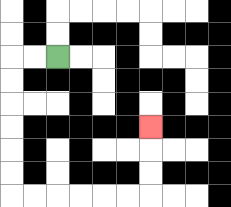{'start': '[2, 2]', 'end': '[6, 5]', 'path_directions': 'L,L,D,D,D,D,D,D,R,R,R,R,R,R,U,U,U', 'path_coordinates': '[[2, 2], [1, 2], [0, 2], [0, 3], [0, 4], [0, 5], [0, 6], [0, 7], [0, 8], [1, 8], [2, 8], [3, 8], [4, 8], [5, 8], [6, 8], [6, 7], [6, 6], [6, 5]]'}